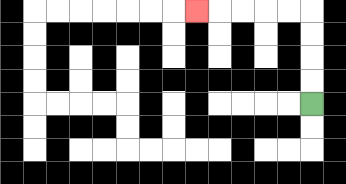{'start': '[13, 4]', 'end': '[8, 0]', 'path_directions': 'U,U,U,U,L,L,L,L,L', 'path_coordinates': '[[13, 4], [13, 3], [13, 2], [13, 1], [13, 0], [12, 0], [11, 0], [10, 0], [9, 0], [8, 0]]'}